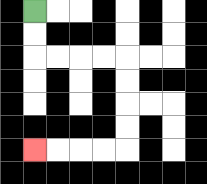{'start': '[1, 0]', 'end': '[1, 6]', 'path_directions': 'D,D,R,R,R,R,D,D,D,D,L,L,L,L', 'path_coordinates': '[[1, 0], [1, 1], [1, 2], [2, 2], [3, 2], [4, 2], [5, 2], [5, 3], [5, 4], [5, 5], [5, 6], [4, 6], [3, 6], [2, 6], [1, 6]]'}